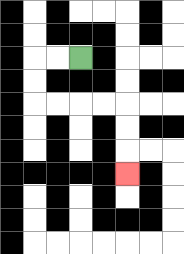{'start': '[3, 2]', 'end': '[5, 7]', 'path_directions': 'L,L,D,D,R,R,R,R,D,D,D', 'path_coordinates': '[[3, 2], [2, 2], [1, 2], [1, 3], [1, 4], [2, 4], [3, 4], [4, 4], [5, 4], [5, 5], [5, 6], [5, 7]]'}